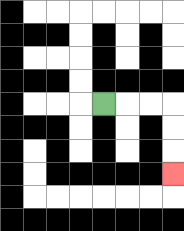{'start': '[4, 4]', 'end': '[7, 7]', 'path_directions': 'R,R,R,D,D,D', 'path_coordinates': '[[4, 4], [5, 4], [6, 4], [7, 4], [7, 5], [7, 6], [7, 7]]'}